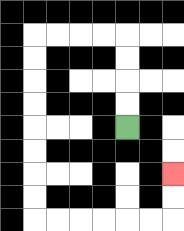{'start': '[5, 5]', 'end': '[7, 7]', 'path_directions': 'U,U,U,U,L,L,L,L,D,D,D,D,D,D,D,D,R,R,R,R,R,R,U,U', 'path_coordinates': '[[5, 5], [5, 4], [5, 3], [5, 2], [5, 1], [4, 1], [3, 1], [2, 1], [1, 1], [1, 2], [1, 3], [1, 4], [1, 5], [1, 6], [1, 7], [1, 8], [1, 9], [2, 9], [3, 9], [4, 9], [5, 9], [6, 9], [7, 9], [7, 8], [7, 7]]'}